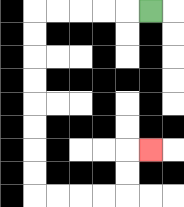{'start': '[6, 0]', 'end': '[6, 6]', 'path_directions': 'L,L,L,L,L,D,D,D,D,D,D,D,D,R,R,R,R,U,U,R', 'path_coordinates': '[[6, 0], [5, 0], [4, 0], [3, 0], [2, 0], [1, 0], [1, 1], [1, 2], [1, 3], [1, 4], [1, 5], [1, 6], [1, 7], [1, 8], [2, 8], [3, 8], [4, 8], [5, 8], [5, 7], [5, 6], [6, 6]]'}